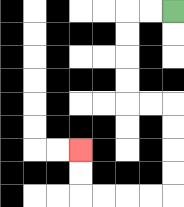{'start': '[7, 0]', 'end': '[3, 6]', 'path_directions': 'L,L,D,D,D,D,R,R,D,D,D,D,L,L,L,L,U,U', 'path_coordinates': '[[7, 0], [6, 0], [5, 0], [5, 1], [5, 2], [5, 3], [5, 4], [6, 4], [7, 4], [7, 5], [7, 6], [7, 7], [7, 8], [6, 8], [5, 8], [4, 8], [3, 8], [3, 7], [3, 6]]'}